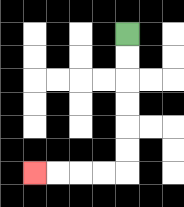{'start': '[5, 1]', 'end': '[1, 7]', 'path_directions': 'D,D,D,D,D,D,L,L,L,L', 'path_coordinates': '[[5, 1], [5, 2], [5, 3], [5, 4], [5, 5], [5, 6], [5, 7], [4, 7], [3, 7], [2, 7], [1, 7]]'}